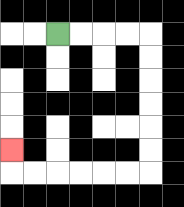{'start': '[2, 1]', 'end': '[0, 6]', 'path_directions': 'R,R,R,R,D,D,D,D,D,D,L,L,L,L,L,L,U', 'path_coordinates': '[[2, 1], [3, 1], [4, 1], [5, 1], [6, 1], [6, 2], [6, 3], [6, 4], [6, 5], [6, 6], [6, 7], [5, 7], [4, 7], [3, 7], [2, 7], [1, 7], [0, 7], [0, 6]]'}